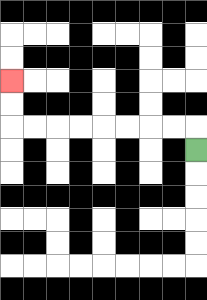{'start': '[8, 6]', 'end': '[0, 3]', 'path_directions': 'U,L,L,L,L,L,L,L,L,U,U', 'path_coordinates': '[[8, 6], [8, 5], [7, 5], [6, 5], [5, 5], [4, 5], [3, 5], [2, 5], [1, 5], [0, 5], [0, 4], [0, 3]]'}